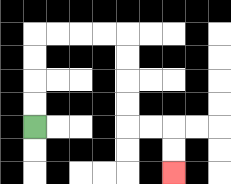{'start': '[1, 5]', 'end': '[7, 7]', 'path_directions': 'U,U,U,U,R,R,R,R,D,D,D,D,R,R,D,D', 'path_coordinates': '[[1, 5], [1, 4], [1, 3], [1, 2], [1, 1], [2, 1], [3, 1], [4, 1], [5, 1], [5, 2], [5, 3], [5, 4], [5, 5], [6, 5], [7, 5], [7, 6], [7, 7]]'}